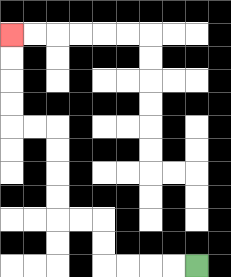{'start': '[8, 11]', 'end': '[0, 1]', 'path_directions': 'L,L,L,L,U,U,L,L,U,U,U,U,L,L,U,U,U,U', 'path_coordinates': '[[8, 11], [7, 11], [6, 11], [5, 11], [4, 11], [4, 10], [4, 9], [3, 9], [2, 9], [2, 8], [2, 7], [2, 6], [2, 5], [1, 5], [0, 5], [0, 4], [0, 3], [0, 2], [0, 1]]'}